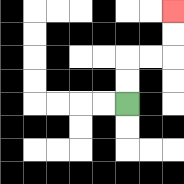{'start': '[5, 4]', 'end': '[7, 0]', 'path_directions': 'U,U,R,R,U,U', 'path_coordinates': '[[5, 4], [5, 3], [5, 2], [6, 2], [7, 2], [7, 1], [7, 0]]'}